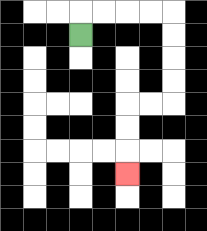{'start': '[3, 1]', 'end': '[5, 7]', 'path_directions': 'U,R,R,R,R,D,D,D,D,L,L,D,D,D', 'path_coordinates': '[[3, 1], [3, 0], [4, 0], [5, 0], [6, 0], [7, 0], [7, 1], [7, 2], [7, 3], [7, 4], [6, 4], [5, 4], [5, 5], [5, 6], [5, 7]]'}